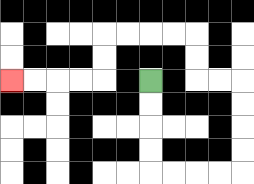{'start': '[6, 3]', 'end': '[0, 3]', 'path_directions': 'D,D,D,D,R,R,R,R,U,U,U,U,L,L,U,U,L,L,L,L,D,D,L,L,L,L', 'path_coordinates': '[[6, 3], [6, 4], [6, 5], [6, 6], [6, 7], [7, 7], [8, 7], [9, 7], [10, 7], [10, 6], [10, 5], [10, 4], [10, 3], [9, 3], [8, 3], [8, 2], [8, 1], [7, 1], [6, 1], [5, 1], [4, 1], [4, 2], [4, 3], [3, 3], [2, 3], [1, 3], [0, 3]]'}